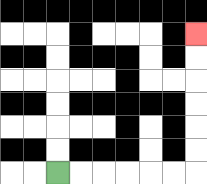{'start': '[2, 7]', 'end': '[8, 1]', 'path_directions': 'R,R,R,R,R,R,U,U,U,U,U,U', 'path_coordinates': '[[2, 7], [3, 7], [4, 7], [5, 7], [6, 7], [7, 7], [8, 7], [8, 6], [8, 5], [8, 4], [8, 3], [8, 2], [8, 1]]'}